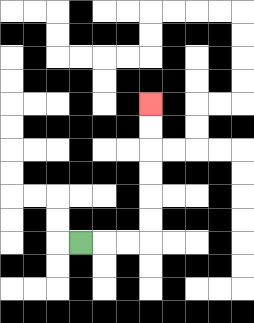{'start': '[3, 10]', 'end': '[6, 4]', 'path_directions': 'R,R,R,U,U,U,U,U,U', 'path_coordinates': '[[3, 10], [4, 10], [5, 10], [6, 10], [6, 9], [6, 8], [6, 7], [6, 6], [6, 5], [6, 4]]'}